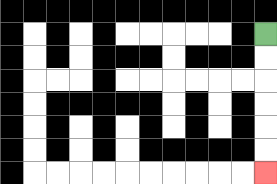{'start': '[11, 1]', 'end': '[11, 7]', 'path_directions': 'D,D,D,D,D,D', 'path_coordinates': '[[11, 1], [11, 2], [11, 3], [11, 4], [11, 5], [11, 6], [11, 7]]'}